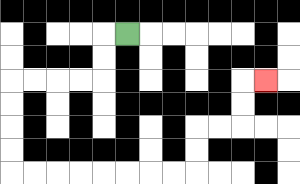{'start': '[5, 1]', 'end': '[11, 3]', 'path_directions': 'L,D,D,L,L,L,L,D,D,D,D,R,R,R,R,R,R,R,R,U,U,R,R,U,U,R', 'path_coordinates': '[[5, 1], [4, 1], [4, 2], [4, 3], [3, 3], [2, 3], [1, 3], [0, 3], [0, 4], [0, 5], [0, 6], [0, 7], [1, 7], [2, 7], [3, 7], [4, 7], [5, 7], [6, 7], [7, 7], [8, 7], [8, 6], [8, 5], [9, 5], [10, 5], [10, 4], [10, 3], [11, 3]]'}